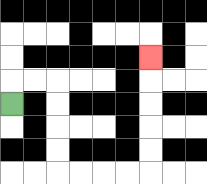{'start': '[0, 4]', 'end': '[6, 2]', 'path_directions': 'U,R,R,D,D,D,D,R,R,R,R,U,U,U,U,U', 'path_coordinates': '[[0, 4], [0, 3], [1, 3], [2, 3], [2, 4], [2, 5], [2, 6], [2, 7], [3, 7], [4, 7], [5, 7], [6, 7], [6, 6], [6, 5], [6, 4], [6, 3], [6, 2]]'}